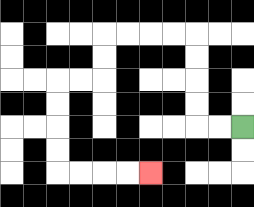{'start': '[10, 5]', 'end': '[6, 7]', 'path_directions': 'L,L,U,U,U,U,L,L,L,L,D,D,L,L,D,D,D,D,R,R,R,R', 'path_coordinates': '[[10, 5], [9, 5], [8, 5], [8, 4], [8, 3], [8, 2], [8, 1], [7, 1], [6, 1], [5, 1], [4, 1], [4, 2], [4, 3], [3, 3], [2, 3], [2, 4], [2, 5], [2, 6], [2, 7], [3, 7], [4, 7], [5, 7], [6, 7]]'}